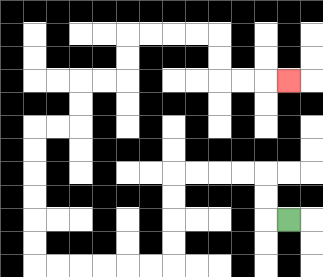{'start': '[12, 9]', 'end': '[12, 3]', 'path_directions': 'L,U,U,L,L,L,L,D,D,D,D,L,L,L,L,L,L,U,U,U,U,U,U,R,R,U,U,R,R,U,U,R,R,R,R,D,D,R,R,R', 'path_coordinates': '[[12, 9], [11, 9], [11, 8], [11, 7], [10, 7], [9, 7], [8, 7], [7, 7], [7, 8], [7, 9], [7, 10], [7, 11], [6, 11], [5, 11], [4, 11], [3, 11], [2, 11], [1, 11], [1, 10], [1, 9], [1, 8], [1, 7], [1, 6], [1, 5], [2, 5], [3, 5], [3, 4], [3, 3], [4, 3], [5, 3], [5, 2], [5, 1], [6, 1], [7, 1], [8, 1], [9, 1], [9, 2], [9, 3], [10, 3], [11, 3], [12, 3]]'}